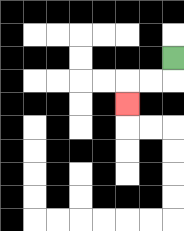{'start': '[7, 2]', 'end': '[5, 4]', 'path_directions': 'D,L,L,D', 'path_coordinates': '[[7, 2], [7, 3], [6, 3], [5, 3], [5, 4]]'}